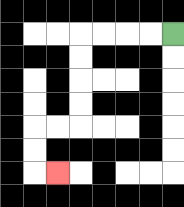{'start': '[7, 1]', 'end': '[2, 7]', 'path_directions': 'L,L,L,L,D,D,D,D,L,L,D,D,R', 'path_coordinates': '[[7, 1], [6, 1], [5, 1], [4, 1], [3, 1], [3, 2], [3, 3], [3, 4], [3, 5], [2, 5], [1, 5], [1, 6], [1, 7], [2, 7]]'}